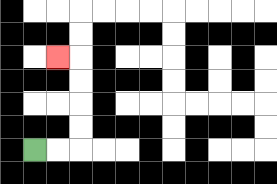{'start': '[1, 6]', 'end': '[2, 2]', 'path_directions': 'R,R,U,U,U,U,L', 'path_coordinates': '[[1, 6], [2, 6], [3, 6], [3, 5], [3, 4], [3, 3], [3, 2], [2, 2]]'}